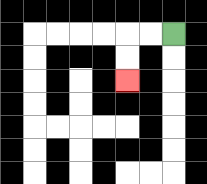{'start': '[7, 1]', 'end': '[5, 3]', 'path_directions': 'L,L,D,D', 'path_coordinates': '[[7, 1], [6, 1], [5, 1], [5, 2], [5, 3]]'}